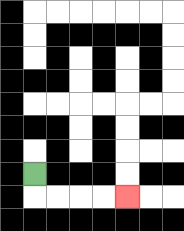{'start': '[1, 7]', 'end': '[5, 8]', 'path_directions': 'D,R,R,R,R', 'path_coordinates': '[[1, 7], [1, 8], [2, 8], [3, 8], [4, 8], [5, 8]]'}